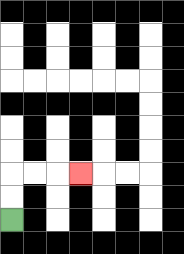{'start': '[0, 9]', 'end': '[3, 7]', 'path_directions': 'U,U,R,R,R', 'path_coordinates': '[[0, 9], [0, 8], [0, 7], [1, 7], [2, 7], [3, 7]]'}